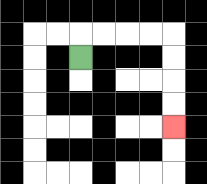{'start': '[3, 2]', 'end': '[7, 5]', 'path_directions': 'U,R,R,R,R,D,D,D,D', 'path_coordinates': '[[3, 2], [3, 1], [4, 1], [5, 1], [6, 1], [7, 1], [7, 2], [7, 3], [7, 4], [7, 5]]'}